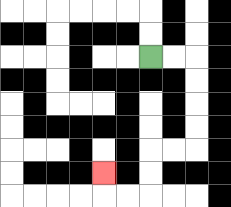{'start': '[6, 2]', 'end': '[4, 7]', 'path_directions': 'R,R,D,D,D,D,L,L,D,D,L,L,U', 'path_coordinates': '[[6, 2], [7, 2], [8, 2], [8, 3], [8, 4], [8, 5], [8, 6], [7, 6], [6, 6], [6, 7], [6, 8], [5, 8], [4, 8], [4, 7]]'}